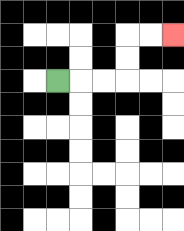{'start': '[2, 3]', 'end': '[7, 1]', 'path_directions': 'R,R,R,U,U,R,R', 'path_coordinates': '[[2, 3], [3, 3], [4, 3], [5, 3], [5, 2], [5, 1], [6, 1], [7, 1]]'}